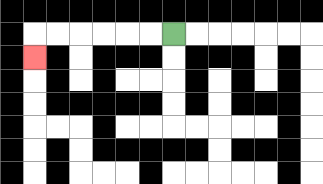{'start': '[7, 1]', 'end': '[1, 2]', 'path_directions': 'L,L,L,L,L,L,D', 'path_coordinates': '[[7, 1], [6, 1], [5, 1], [4, 1], [3, 1], [2, 1], [1, 1], [1, 2]]'}